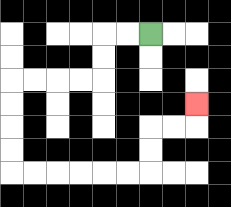{'start': '[6, 1]', 'end': '[8, 4]', 'path_directions': 'L,L,D,D,L,L,L,L,D,D,D,D,R,R,R,R,R,R,U,U,R,R,U', 'path_coordinates': '[[6, 1], [5, 1], [4, 1], [4, 2], [4, 3], [3, 3], [2, 3], [1, 3], [0, 3], [0, 4], [0, 5], [0, 6], [0, 7], [1, 7], [2, 7], [3, 7], [4, 7], [5, 7], [6, 7], [6, 6], [6, 5], [7, 5], [8, 5], [8, 4]]'}